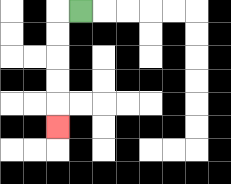{'start': '[3, 0]', 'end': '[2, 5]', 'path_directions': 'L,D,D,D,D,D', 'path_coordinates': '[[3, 0], [2, 0], [2, 1], [2, 2], [2, 3], [2, 4], [2, 5]]'}